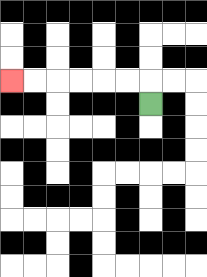{'start': '[6, 4]', 'end': '[0, 3]', 'path_directions': 'U,L,L,L,L,L,L', 'path_coordinates': '[[6, 4], [6, 3], [5, 3], [4, 3], [3, 3], [2, 3], [1, 3], [0, 3]]'}